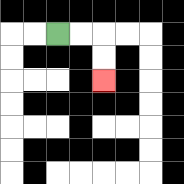{'start': '[2, 1]', 'end': '[4, 3]', 'path_directions': 'R,R,D,D', 'path_coordinates': '[[2, 1], [3, 1], [4, 1], [4, 2], [4, 3]]'}